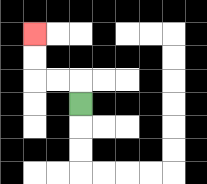{'start': '[3, 4]', 'end': '[1, 1]', 'path_directions': 'U,L,L,U,U', 'path_coordinates': '[[3, 4], [3, 3], [2, 3], [1, 3], [1, 2], [1, 1]]'}